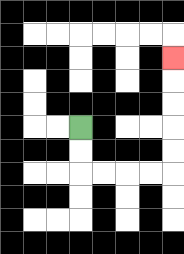{'start': '[3, 5]', 'end': '[7, 2]', 'path_directions': 'D,D,R,R,R,R,U,U,U,U,U', 'path_coordinates': '[[3, 5], [3, 6], [3, 7], [4, 7], [5, 7], [6, 7], [7, 7], [7, 6], [7, 5], [7, 4], [7, 3], [7, 2]]'}